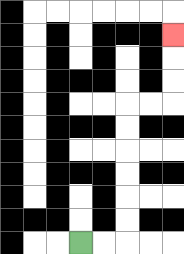{'start': '[3, 10]', 'end': '[7, 1]', 'path_directions': 'R,R,U,U,U,U,U,U,R,R,U,U,U', 'path_coordinates': '[[3, 10], [4, 10], [5, 10], [5, 9], [5, 8], [5, 7], [5, 6], [5, 5], [5, 4], [6, 4], [7, 4], [7, 3], [7, 2], [7, 1]]'}